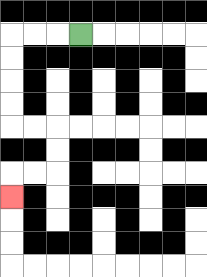{'start': '[3, 1]', 'end': '[0, 8]', 'path_directions': 'L,L,L,D,D,D,D,R,R,D,D,L,L,D', 'path_coordinates': '[[3, 1], [2, 1], [1, 1], [0, 1], [0, 2], [0, 3], [0, 4], [0, 5], [1, 5], [2, 5], [2, 6], [2, 7], [1, 7], [0, 7], [0, 8]]'}